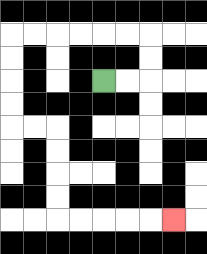{'start': '[4, 3]', 'end': '[7, 9]', 'path_directions': 'R,R,U,U,L,L,L,L,L,L,D,D,D,D,R,R,D,D,D,D,R,R,R,R,R', 'path_coordinates': '[[4, 3], [5, 3], [6, 3], [6, 2], [6, 1], [5, 1], [4, 1], [3, 1], [2, 1], [1, 1], [0, 1], [0, 2], [0, 3], [0, 4], [0, 5], [1, 5], [2, 5], [2, 6], [2, 7], [2, 8], [2, 9], [3, 9], [4, 9], [5, 9], [6, 9], [7, 9]]'}